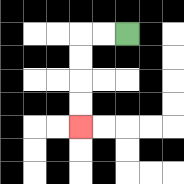{'start': '[5, 1]', 'end': '[3, 5]', 'path_directions': 'L,L,D,D,D,D', 'path_coordinates': '[[5, 1], [4, 1], [3, 1], [3, 2], [3, 3], [3, 4], [3, 5]]'}